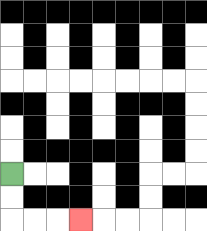{'start': '[0, 7]', 'end': '[3, 9]', 'path_directions': 'D,D,R,R,R', 'path_coordinates': '[[0, 7], [0, 8], [0, 9], [1, 9], [2, 9], [3, 9]]'}